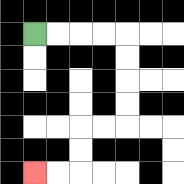{'start': '[1, 1]', 'end': '[1, 7]', 'path_directions': 'R,R,R,R,D,D,D,D,L,L,D,D,L,L', 'path_coordinates': '[[1, 1], [2, 1], [3, 1], [4, 1], [5, 1], [5, 2], [5, 3], [5, 4], [5, 5], [4, 5], [3, 5], [3, 6], [3, 7], [2, 7], [1, 7]]'}